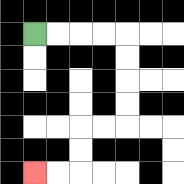{'start': '[1, 1]', 'end': '[1, 7]', 'path_directions': 'R,R,R,R,D,D,D,D,L,L,D,D,L,L', 'path_coordinates': '[[1, 1], [2, 1], [3, 1], [4, 1], [5, 1], [5, 2], [5, 3], [5, 4], [5, 5], [4, 5], [3, 5], [3, 6], [3, 7], [2, 7], [1, 7]]'}